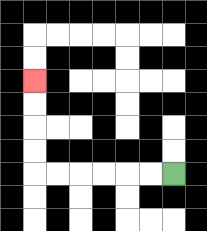{'start': '[7, 7]', 'end': '[1, 3]', 'path_directions': 'L,L,L,L,L,L,U,U,U,U', 'path_coordinates': '[[7, 7], [6, 7], [5, 7], [4, 7], [3, 7], [2, 7], [1, 7], [1, 6], [1, 5], [1, 4], [1, 3]]'}